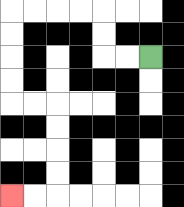{'start': '[6, 2]', 'end': '[0, 8]', 'path_directions': 'L,L,U,U,L,L,L,L,D,D,D,D,R,R,D,D,D,D,L,L', 'path_coordinates': '[[6, 2], [5, 2], [4, 2], [4, 1], [4, 0], [3, 0], [2, 0], [1, 0], [0, 0], [0, 1], [0, 2], [0, 3], [0, 4], [1, 4], [2, 4], [2, 5], [2, 6], [2, 7], [2, 8], [1, 8], [0, 8]]'}